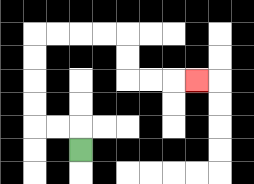{'start': '[3, 6]', 'end': '[8, 3]', 'path_directions': 'U,L,L,U,U,U,U,R,R,R,R,D,D,R,R,R', 'path_coordinates': '[[3, 6], [3, 5], [2, 5], [1, 5], [1, 4], [1, 3], [1, 2], [1, 1], [2, 1], [3, 1], [4, 1], [5, 1], [5, 2], [5, 3], [6, 3], [7, 3], [8, 3]]'}